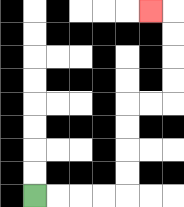{'start': '[1, 8]', 'end': '[6, 0]', 'path_directions': 'R,R,R,R,U,U,U,U,R,R,U,U,U,U,L', 'path_coordinates': '[[1, 8], [2, 8], [3, 8], [4, 8], [5, 8], [5, 7], [5, 6], [5, 5], [5, 4], [6, 4], [7, 4], [7, 3], [7, 2], [7, 1], [7, 0], [6, 0]]'}